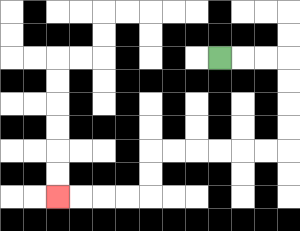{'start': '[9, 2]', 'end': '[2, 8]', 'path_directions': 'R,R,R,D,D,D,D,L,L,L,L,L,L,D,D,L,L,L,L', 'path_coordinates': '[[9, 2], [10, 2], [11, 2], [12, 2], [12, 3], [12, 4], [12, 5], [12, 6], [11, 6], [10, 6], [9, 6], [8, 6], [7, 6], [6, 6], [6, 7], [6, 8], [5, 8], [4, 8], [3, 8], [2, 8]]'}